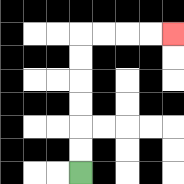{'start': '[3, 7]', 'end': '[7, 1]', 'path_directions': 'U,U,U,U,U,U,R,R,R,R', 'path_coordinates': '[[3, 7], [3, 6], [3, 5], [3, 4], [3, 3], [3, 2], [3, 1], [4, 1], [5, 1], [6, 1], [7, 1]]'}